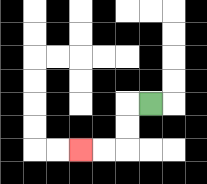{'start': '[6, 4]', 'end': '[3, 6]', 'path_directions': 'L,D,D,L,L', 'path_coordinates': '[[6, 4], [5, 4], [5, 5], [5, 6], [4, 6], [3, 6]]'}